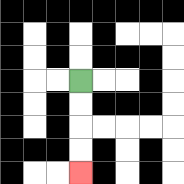{'start': '[3, 3]', 'end': '[3, 7]', 'path_directions': 'D,D,D,D', 'path_coordinates': '[[3, 3], [3, 4], [3, 5], [3, 6], [3, 7]]'}